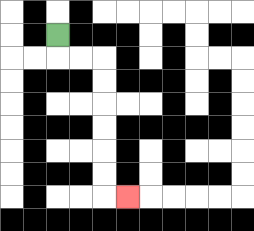{'start': '[2, 1]', 'end': '[5, 8]', 'path_directions': 'D,R,R,D,D,D,D,D,D,R', 'path_coordinates': '[[2, 1], [2, 2], [3, 2], [4, 2], [4, 3], [4, 4], [4, 5], [4, 6], [4, 7], [4, 8], [5, 8]]'}